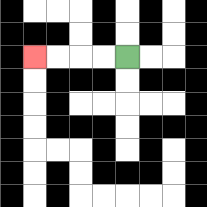{'start': '[5, 2]', 'end': '[1, 2]', 'path_directions': 'L,L,L,L', 'path_coordinates': '[[5, 2], [4, 2], [3, 2], [2, 2], [1, 2]]'}